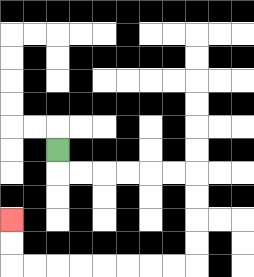{'start': '[2, 6]', 'end': '[0, 9]', 'path_directions': 'D,R,R,R,R,R,R,D,D,D,D,L,L,L,L,L,L,L,L,U,U', 'path_coordinates': '[[2, 6], [2, 7], [3, 7], [4, 7], [5, 7], [6, 7], [7, 7], [8, 7], [8, 8], [8, 9], [8, 10], [8, 11], [7, 11], [6, 11], [5, 11], [4, 11], [3, 11], [2, 11], [1, 11], [0, 11], [0, 10], [0, 9]]'}